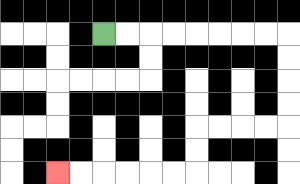{'start': '[4, 1]', 'end': '[2, 7]', 'path_directions': 'R,R,R,R,R,R,R,R,D,D,D,D,L,L,L,L,D,D,L,L,L,L,L,L', 'path_coordinates': '[[4, 1], [5, 1], [6, 1], [7, 1], [8, 1], [9, 1], [10, 1], [11, 1], [12, 1], [12, 2], [12, 3], [12, 4], [12, 5], [11, 5], [10, 5], [9, 5], [8, 5], [8, 6], [8, 7], [7, 7], [6, 7], [5, 7], [4, 7], [3, 7], [2, 7]]'}